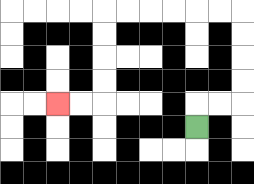{'start': '[8, 5]', 'end': '[2, 4]', 'path_directions': 'U,R,R,U,U,U,U,L,L,L,L,L,L,D,D,D,D,L,L', 'path_coordinates': '[[8, 5], [8, 4], [9, 4], [10, 4], [10, 3], [10, 2], [10, 1], [10, 0], [9, 0], [8, 0], [7, 0], [6, 0], [5, 0], [4, 0], [4, 1], [4, 2], [4, 3], [4, 4], [3, 4], [2, 4]]'}